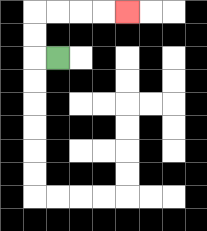{'start': '[2, 2]', 'end': '[5, 0]', 'path_directions': 'L,U,U,R,R,R,R', 'path_coordinates': '[[2, 2], [1, 2], [1, 1], [1, 0], [2, 0], [3, 0], [4, 0], [5, 0]]'}